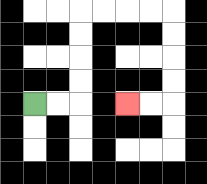{'start': '[1, 4]', 'end': '[5, 4]', 'path_directions': 'R,R,U,U,U,U,R,R,R,R,D,D,D,D,L,L', 'path_coordinates': '[[1, 4], [2, 4], [3, 4], [3, 3], [3, 2], [3, 1], [3, 0], [4, 0], [5, 0], [6, 0], [7, 0], [7, 1], [7, 2], [7, 3], [7, 4], [6, 4], [5, 4]]'}